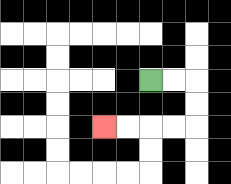{'start': '[6, 3]', 'end': '[4, 5]', 'path_directions': 'R,R,D,D,L,L,L,L', 'path_coordinates': '[[6, 3], [7, 3], [8, 3], [8, 4], [8, 5], [7, 5], [6, 5], [5, 5], [4, 5]]'}